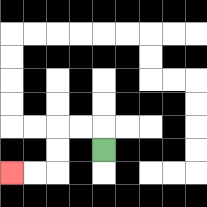{'start': '[4, 6]', 'end': '[0, 7]', 'path_directions': 'U,L,L,D,D,L,L', 'path_coordinates': '[[4, 6], [4, 5], [3, 5], [2, 5], [2, 6], [2, 7], [1, 7], [0, 7]]'}